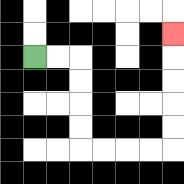{'start': '[1, 2]', 'end': '[7, 1]', 'path_directions': 'R,R,D,D,D,D,R,R,R,R,U,U,U,U,U', 'path_coordinates': '[[1, 2], [2, 2], [3, 2], [3, 3], [3, 4], [3, 5], [3, 6], [4, 6], [5, 6], [6, 6], [7, 6], [7, 5], [7, 4], [7, 3], [7, 2], [7, 1]]'}